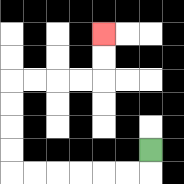{'start': '[6, 6]', 'end': '[4, 1]', 'path_directions': 'D,L,L,L,L,L,L,U,U,U,U,R,R,R,R,U,U', 'path_coordinates': '[[6, 6], [6, 7], [5, 7], [4, 7], [3, 7], [2, 7], [1, 7], [0, 7], [0, 6], [0, 5], [0, 4], [0, 3], [1, 3], [2, 3], [3, 3], [4, 3], [4, 2], [4, 1]]'}